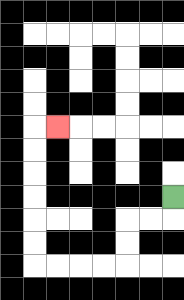{'start': '[7, 8]', 'end': '[2, 5]', 'path_directions': 'D,L,L,D,D,L,L,L,L,U,U,U,U,U,U,R', 'path_coordinates': '[[7, 8], [7, 9], [6, 9], [5, 9], [5, 10], [5, 11], [4, 11], [3, 11], [2, 11], [1, 11], [1, 10], [1, 9], [1, 8], [1, 7], [1, 6], [1, 5], [2, 5]]'}